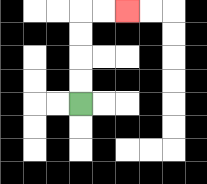{'start': '[3, 4]', 'end': '[5, 0]', 'path_directions': 'U,U,U,U,R,R', 'path_coordinates': '[[3, 4], [3, 3], [3, 2], [3, 1], [3, 0], [4, 0], [5, 0]]'}